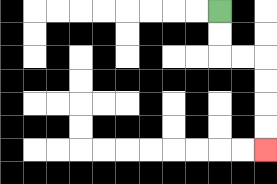{'start': '[9, 0]', 'end': '[11, 6]', 'path_directions': 'D,D,R,R,D,D,D,D', 'path_coordinates': '[[9, 0], [9, 1], [9, 2], [10, 2], [11, 2], [11, 3], [11, 4], [11, 5], [11, 6]]'}